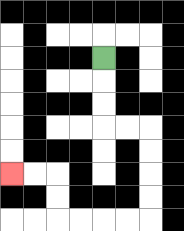{'start': '[4, 2]', 'end': '[0, 7]', 'path_directions': 'D,D,D,R,R,D,D,D,D,L,L,L,L,U,U,L,L', 'path_coordinates': '[[4, 2], [4, 3], [4, 4], [4, 5], [5, 5], [6, 5], [6, 6], [6, 7], [6, 8], [6, 9], [5, 9], [4, 9], [3, 9], [2, 9], [2, 8], [2, 7], [1, 7], [0, 7]]'}